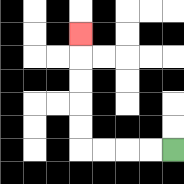{'start': '[7, 6]', 'end': '[3, 1]', 'path_directions': 'L,L,L,L,U,U,U,U,U', 'path_coordinates': '[[7, 6], [6, 6], [5, 6], [4, 6], [3, 6], [3, 5], [3, 4], [3, 3], [3, 2], [3, 1]]'}